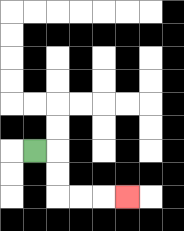{'start': '[1, 6]', 'end': '[5, 8]', 'path_directions': 'R,D,D,R,R,R', 'path_coordinates': '[[1, 6], [2, 6], [2, 7], [2, 8], [3, 8], [4, 8], [5, 8]]'}